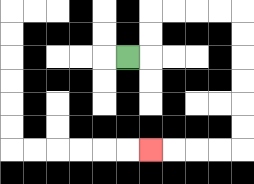{'start': '[5, 2]', 'end': '[6, 6]', 'path_directions': 'R,U,U,R,R,R,R,D,D,D,D,D,D,L,L,L,L', 'path_coordinates': '[[5, 2], [6, 2], [6, 1], [6, 0], [7, 0], [8, 0], [9, 0], [10, 0], [10, 1], [10, 2], [10, 3], [10, 4], [10, 5], [10, 6], [9, 6], [8, 6], [7, 6], [6, 6]]'}